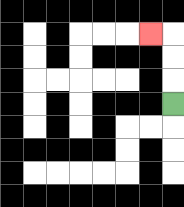{'start': '[7, 4]', 'end': '[6, 1]', 'path_directions': 'U,U,U,L', 'path_coordinates': '[[7, 4], [7, 3], [7, 2], [7, 1], [6, 1]]'}